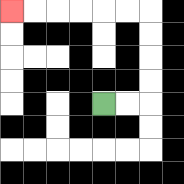{'start': '[4, 4]', 'end': '[0, 0]', 'path_directions': 'R,R,U,U,U,U,L,L,L,L,L,L', 'path_coordinates': '[[4, 4], [5, 4], [6, 4], [6, 3], [6, 2], [6, 1], [6, 0], [5, 0], [4, 0], [3, 0], [2, 0], [1, 0], [0, 0]]'}